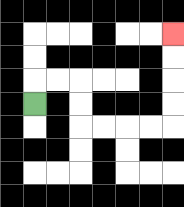{'start': '[1, 4]', 'end': '[7, 1]', 'path_directions': 'U,R,R,D,D,R,R,R,R,U,U,U,U', 'path_coordinates': '[[1, 4], [1, 3], [2, 3], [3, 3], [3, 4], [3, 5], [4, 5], [5, 5], [6, 5], [7, 5], [7, 4], [7, 3], [7, 2], [7, 1]]'}